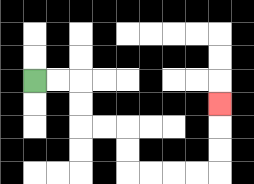{'start': '[1, 3]', 'end': '[9, 4]', 'path_directions': 'R,R,D,D,R,R,D,D,R,R,R,R,U,U,U', 'path_coordinates': '[[1, 3], [2, 3], [3, 3], [3, 4], [3, 5], [4, 5], [5, 5], [5, 6], [5, 7], [6, 7], [7, 7], [8, 7], [9, 7], [9, 6], [9, 5], [9, 4]]'}